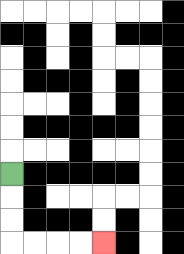{'start': '[0, 7]', 'end': '[4, 10]', 'path_directions': 'D,D,D,R,R,R,R', 'path_coordinates': '[[0, 7], [0, 8], [0, 9], [0, 10], [1, 10], [2, 10], [3, 10], [4, 10]]'}